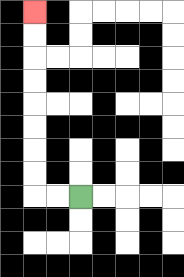{'start': '[3, 8]', 'end': '[1, 0]', 'path_directions': 'L,L,U,U,U,U,U,U,U,U', 'path_coordinates': '[[3, 8], [2, 8], [1, 8], [1, 7], [1, 6], [1, 5], [1, 4], [1, 3], [1, 2], [1, 1], [1, 0]]'}